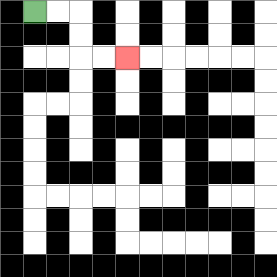{'start': '[1, 0]', 'end': '[5, 2]', 'path_directions': 'R,R,D,D,R,R', 'path_coordinates': '[[1, 0], [2, 0], [3, 0], [3, 1], [3, 2], [4, 2], [5, 2]]'}